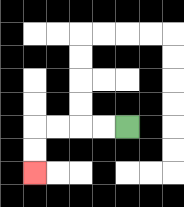{'start': '[5, 5]', 'end': '[1, 7]', 'path_directions': 'L,L,L,L,D,D', 'path_coordinates': '[[5, 5], [4, 5], [3, 5], [2, 5], [1, 5], [1, 6], [1, 7]]'}